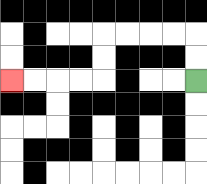{'start': '[8, 3]', 'end': '[0, 3]', 'path_directions': 'U,U,L,L,L,L,D,D,L,L,L,L', 'path_coordinates': '[[8, 3], [8, 2], [8, 1], [7, 1], [6, 1], [5, 1], [4, 1], [4, 2], [4, 3], [3, 3], [2, 3], [1, 3], [0, 3]]'}